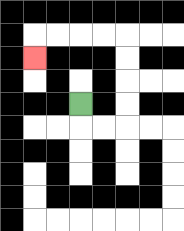{'start': '[3, 4]', 'end': '[1, 2]', 'path_directions': 'D,R,R,U,U,U,U,L,L,L,L,D', 'path_coordinates': '[[3, 4], [3, 5], [4, 5], [5, 5], [5, 4], [5, 3], [5, 2], [5, 1], [4, 1], [3, 1], [2, 1], [1, 1], [1, 2]]'}